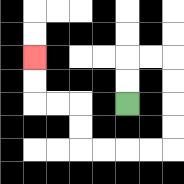{'start': '[5, 4]', 'end': '[1, 2]', 'path_directions': 'U,U,R,R,D,D,D,D,L,L,L,L,U,U,L,L,U,U', 'path_coordinates': '[[5, 4], [5, 3], [5, 2], [6, 2], [7, 2], [7, 3], [7, 4], [7, 5], [7, 6], [6, 6], [5, 6], [4, 6], [3, 6], [3, 5], [3, 4], [2, 4], [1, 4], [1, 3], [1, 2]]'}